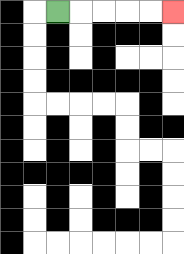{'start': '[2, 0]', 'end': '[7, 0]', 'path_directions': 'R,R,R,R,R', 'path_coordinates': '[[2, 0], [3, 0], [4, 0], [5, 0], [6, 0], [7, 0]]'}